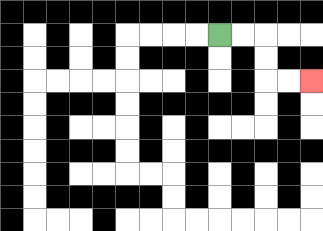{'start': '[9, 1]', 'end': '[13, 3]', 'path_directions': 'R,R,D,D,R,R', 'path_coordinates': '[[9, 1], [10, 1], [11, 1], [11, 2], [11, 3], [12, 3], [13, 3]]'}